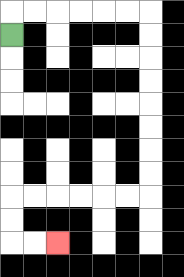{'start': '[0, 1]', 'end': '[2, 10]', 'path_directions': 'U,R,R,R,R,R,R,D,D,D,D,D,D,D,D,L,L,L,L,L,L,D,D,R,R', 'path_coordinates': '[[0, 1], [0, 0], [1, 0], [2, 0], [3, 0], [4, 0], [5, 0], [6, 0], [6, 1], [6, 2], [6, 3], [6, 4], [6, 5], [6, 6], [6, 7], [6, 8], [5, 8], [4, 8], [3, 8], [2, 8], [1, 8], [0, 8], [0, 9], [0, 10], [1, 10], [2, 10]]'}